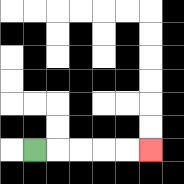{'start': '[1, 6]', 'end': '[6, 6]', 'path_directions': 'R,R,R,R,R', 'path_coordinates': '[[1, 6], [2, 6], [3, 6], [4, 6], [5, 6], [6, 6]]'}